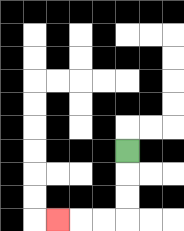{'start': '[5, 6]', 'end': '[2, 9]', 'path_directions': 'D,D,D,L,L,L', 'path_coordinates': '[[5, 6], [5, 7], [5, 8], [5, 9], [4, 9], [3, 9], [2, 9]]'}